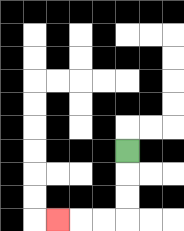{'start': '[5, 6]', 'end': '[2, 9]', 'path_directions': 'D,D,D,L,L,L', 'path_coordinates': '[[5, 6], [5, 7], [5, 8], [5, 9], [4, 9], [3, 9], [2, 9]]'}